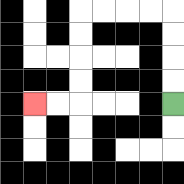{'start': '[7, 4]', 'end': '[1, 4]', 'path_directions': 'U,U,U,U,L,L,L,L,D,D,D,D,L,L', 'path_coordinates': '[[7, 4], [7, 3], [7, 2], [7, 1], [7, 0], [6, 0], [5, 0], [4, 0], [3, 0], [3, 1], [3, 2], [3, 3], [3, 4], [2, 4], [1, 4]]'}